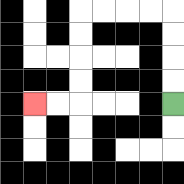{'start': '[7, 4]', 'end': '[1, 4]', 'path_directions': 'U,U,U,U,L,L,L,L,D,D,D,D,L,L', 'path_coordinates': '[[7, 4], [7, 3], [7, 2], [7, 1], [7, 0], [6, 0], [5, 0], [4, 0], [3, 0], [3, 1], [3, 2], [3, 3], [3, 4], [2, 4], [1, 4]]'}